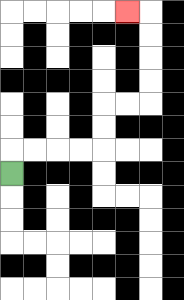{'start': '[0, 7]', 'end': '[5, 0]', 'path_directions': 'U,R,R,R,R,U,U,R,R,U,U,U,U,L', 'path_coordinates': '[[0, 7], [0, 6], [1, 6], [2, 6], [3, 6], [4, 6], [4, 5], [4, 4], [5, 4], [6, 4], [6, 3], [6, 2], [6, 1], [6, 0], [5, 0]]'}